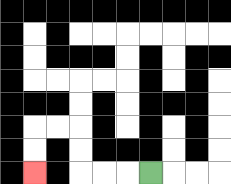{'start': '[6, 7]', 'end': '[1, 7]', 'path_directions': 'L,L,L,U,U,L,L,D,D', 'path_coordinates': '[[6, 7], [5, 7], [4, 7], [3, 7], [3, 6], [3, 5], [2, 5], [1, 5], [1, 6], [1, 7]]'}